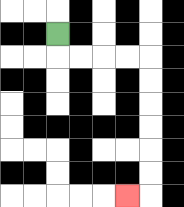{'start': '[2, 1]', 'end': '[5, 8]', 'path_directions': 'D,R,R,R,R,D,D,D,D,D,D,L', 'path_coordinates': '[[2, 1], [2, 2], [3, 2], [4, 2], [5, 2], [6, 2], [6, 3], [6, 4], [6, 5], [6, 6], [6, 7], [6, 8], [5, 8]]'}